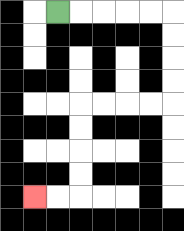{'start': '[2, 0]', 'end': '[1, 8]', 'path_directions': 'R,R,R,R,R,D,D,D,D,L,L,L,L,D,D,D,D,L,L', 'path_coordinates': '[[2, 0], [3, 0], [4, 0], [5, 0], [6, 0], [7, 0], [7, 1], [7, 2], [7, 3], [7, 4], [6, 4], [5, 4], [4, 4], [3, 4], [3, 5], [3, 6], [3, 7], [3, 8], [2, 8], [1, 8]]'}